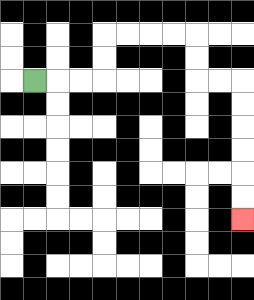{'start': '[1, 3]', 'end': '[10, 9]', 'path_directions': 'R,R,R,U,U,R,R,R,R,D,D,R,R,D,D,D,D,D,D', 'path_coordinates': '[[1, 3], [2, 3], [3, 3], [4, 3], [4, 2], [4, 1], [5, 1], [6, 1], [7, 1], [8, 1], [8, 2], [8, 3], [9, 3], [10, 3], [10, 4], [10, 5], [10, 6], [10, 7], [10, 8], [10, 9]]'}